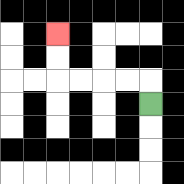{'start': '[6, 4]', 'end': '[2, 1]', 'path_directions': 'U,L,L,L,L,U,U', 'path_coordinates': '[[6, 4], [6, 3], [5, 3], [4, 3], [3, 3], [2, 3], [2, 2], [2, 1]]'}